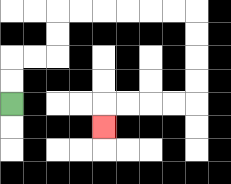{'start': '[0, 4]', 'end': '[4, 5]', 'path_directions': 'U,U,R,R,U,U,R,R,R,R,R,R,D,D,D,D,L,L,L,L,D', 'path_coordinates': '[[0, 4], [0, 3], [0, 2], [1, 2], [2, 2], [2, 1], [2, 0], [3, 0], [4, 0], [5, 0], [6, 0], [7, 0], [8, 0], [8, 1], [8, 2], [8, 3], [8, 4], [7, 4], [6, 4], [5, 4], [4, 4], [4, 5]]'}